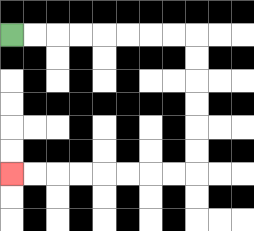{'start': '[0, 1]', 'end': '[0, 7]', 'path_directions': 'R,R,R,R,R,R,R,R,D,D,D,D,D,D,L,L,L,L,L,L,L,L', 'path_coordinates': '[[0, 1], [1, 1], [2, 1], [3, 1], [4, 1], [5, 1], [6, 1], [7, 1], [8, 1], [8, 2], [8, 3], [8, 4], [8, 5], [8, 6], [8, 7], [7, 7], [6, 7], [5, 7], [4, 7], [3, 7], [2, 7], [1, 7], [0, 7]]'}